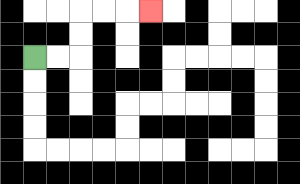{'start': '[1, 2]', 'end': '[6, 0]', 'path_directions': 'R,R,U,U,R,R,R', 'path_coordinates': '[[1, 2], [2, 2], [3, 2], [3, 1], [3, 0], [4, 0], [5, 0], [6, 0]]'}